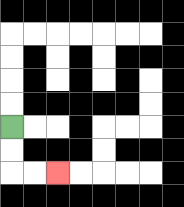{'start': '[0, 5]', 'end': '[2, 7]', 'path_directions': 'D,D,R,R', 'path_coordinates': '[[0, 5], [0, 6], [0, 7], [1, 7], [2, 7]]'}